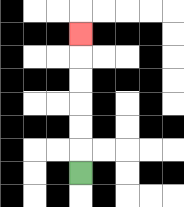{'start': '[3, 7]', 'end': '[3, 1]', 'path_directions': 'U,U,U,U,U,U', 'path_coordinates': '[[3, 7], [3, 6], [3, 5], [3, 4], [3, 3], [3, 2], [3, 1]]'}